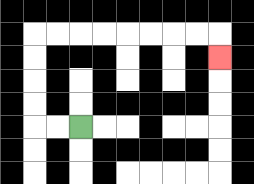{'start': '[3, 5]', 'end': '[9, 2]', 'path_directions': 'L,L,U,U,U,U,R,R,R,R,R,R,R,R,D', 'path_coordinates': '[[3, 5], [2, 5], [1, 5], [1, 4], [1, 3], [1, 2], [1, 1], [2, 1], [3, 1], [4, 1], [5, 1], [6, 1], [7, 1], [8, 1], [9, 1], [9, 2]]'}